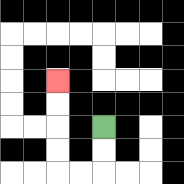{'start': '[4, 5]', 'end': '[2, 3]', 'path_directions': 'D,D,L,L,U,U,U,U', 'path_coordinates': '[[4, 5], [4, 6], [4, 7], [3, 7], [2, 7], [2, 6], [2, 5], [2, 4], [2, 3]]'}